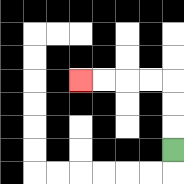{'start': '[7, 6]', 'end': '[3, 3]', 'path_directions': 'U,U,U,L,L,L,L', 'path_coordinates': '[[7, 6], [7, 5], [7, 4], [7, 3], [6, 3], [5, 3], [4, 3], [3, 3]]'}